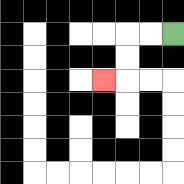{'start': '[7, 1]', 'end': '[4, 3]', 'path_directions': 'L,L,D,D,L', 'path_coordinates': '[[7, 1], [6, 1], [5, 1], [5, 2], [5, 3], [4, 3]]'}